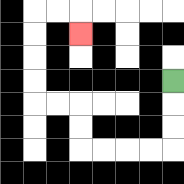{'start': '[7, 3]', 'end': '[3, 1]', 'path_directions': 'D,D,D,L,L,L,L,U,U,L,L,U,U,U,U,R,R,D', 'path_coordinates': '[[7, 3], [7, 4], [7, 5], [7, 6], [6, 6], [5, 6], [4, 6], [3, 6], [3, 5], [3, 4], [2, 4], [1, 4], [1, 3], [1, 2], [1, 1], [1, 0], [2, 0], [3, 0], [3, 1]]'}